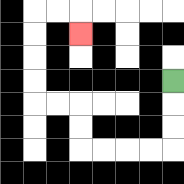{'start': '[7, 3]', 'end': '[3, 1]', 'path_directions': 'D,D,D,L,L,L,L,U,U,L,L,U,U,U,U,R,R,D', 'path_coordinates': '[[7, 3], [7, 4], [7, 5], [7, 6], [6, 6], [5, 6], [4, 6], [3, 6], [3, 5], [3, 4], [2, 4], [1, 4], [1, 3], [1, 2], [1, 1], [1, 0], [2, 0], [3, 0], [3, 1]]'}